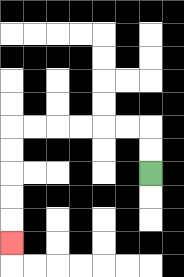{'start': '[6, 7]', 'end': '[0, 10]', 'path_directions': 'U,U,L,L,L,L,L,L,D,D,D,D,D', 'path_coordinates': '[[6, 7], [6, 6], [6, 5], [5, 5], [4, 5], [3, 5], [2, 5], [1, 5], [0, 5], [0, 6], [0, 7], [0, 8], [0, 9], [0, 10]]'}